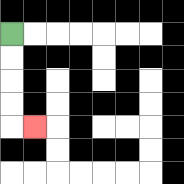{'start': '[0, 1]', 'end': '[1, 5]', 'path_directions': 'D,D,D,D,R', 'path_coordinates': '[[0, 1], [0, 2], [0, 3], [0, 4], [0, 5], [1, 5]]'}